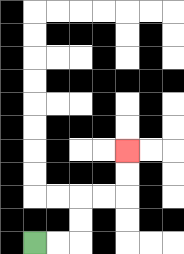{'start': '[1, 10]', 'end': '[5, 6]', 'path_directions': 'R,R,U,U,R,R,U,U', 'path_coordinates': '[[1, 10], [2, 10], [3, 10], [3, 9], [3, 8], [4, 8], [5, 8], [5, 7], [5, 6]]'}